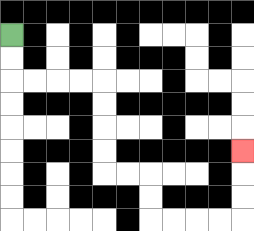{'start': '[0, 1]', 'end': '[10, 6]', 'path_directions': 'D,D,R,R,R,R,D,D,D,D,R,R,D,D,R,R,R,R,U,U,U', 'path_coordinates': '[[0, 1], [0, 2], [0, 3], [1, 3], [2, 3], [3, 3], [4, 3], [4, 4], [4, 5], [4, 6], [4, 7], [5, 7], [6, 7], [6, 8], [6, 9], [7, 9], [8, 9], [9, 9], [10, 9], [10, 8], [10, 7], [10, 6]]'}